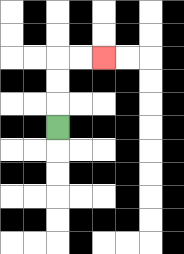{'start': '[2, 5]', 'end': '[4, 2]', 'path_directions': 'U,U,U,R,R', 'path_coordinates': '[[2, 5], [2, 4], [2, 3], [2, 2], [3, 2], [4, 2]]'}